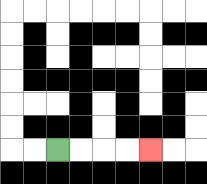{'start': '[2, 6]', 'end': '[6, 6]', 'path_directions': 'R,R,R,R', 'path_coordinates': '[[2, 6], [3, 6], [4, 6], [5, 6], [6, 6]]'}